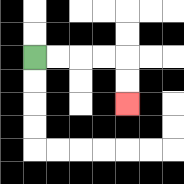{'start': '[1, 2]', 'end': '[5, 4]', 'path_directions': 'R,R,R,R,D,D', 'path_coordinates': '[[1, 2], [2, 2], [3, 2], [4, 2], [5, 2], [5, 3], [5, 4]]'}